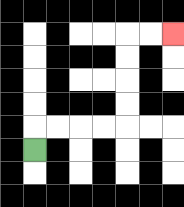{'start': '[1, 6]', 'end': '[7, 1]', 'path_directions': 'U,R,R,R,R,U,U,U,U,R,R', 'path_coordinates': '[[1, 6], [1, 5], [2, 5], [3, 5], [4, 5], [5, 5], [5, 4], [5, 3], [5, 2], [5, 1], [6, 1], [7, 1]]'}